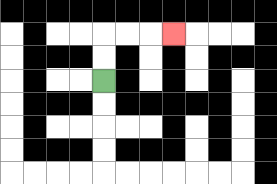{'start': '[4, 3]', 'end': '[7, 1]', 'path_directions': 'U,U,R,R,R', 'path_coordinates': '[[4, 3], [4, 2], [4, 1], [5, 1], [6, 1], [7, 1]]'}